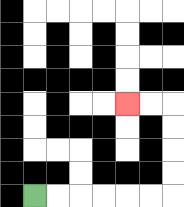{'start': '[1, 8]', 'end': '[5, 4]', 'path_directions': 'R,R,R,R,R,R,U,U,U,U,L,L', 'path_coordinates': '[[1, 8], [2, 8], [3, 8], [4, 8], [5, 8], [6, 8], [7, 8], [7, 7], [7, 6], [7, 5], [7, 4], [6, 4], [5, 4]]'}